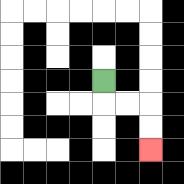{'start': '[4, 3]', 'end': '[6, 6]', 'path_directions': 'D,R,R,D,D', 'path_coordinates': '[[4, 3], [4, 4], [5, 4], [6, 4], [6, 5], [6, 6]]'}